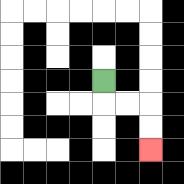{'start': '[4, 3]', 'end': '[6, 6]', 'path_directions': 'D,R,R,D,D', 'path_coordinates': '[[4, 3], [4, 4], [5, 4], [6, 4], [6, 5], [6, 6]]'}